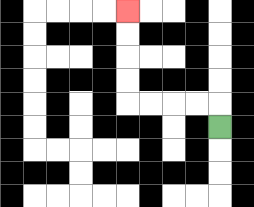{'start': '[9, 5]', 'end': '[5, 0]', 'path_directions': 'U,L,L,L,L,U,U,U,U', 'path_coordinates': '[[9, 5], [9, 4], [8, 4], [7, 4], [6, 4], [5, 4], [5, 3], [5, 2], [5, 1], [5, 0]]'}